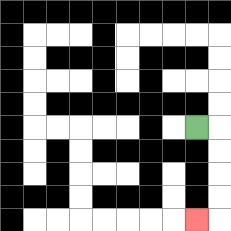{'start': '[8, 5]', 'end': '[8, 9]', 'path_directions': 'R,D,D,D,D,L', 'path_coordinates': '[[8, 5], [9, 5], [9, 6], [9, 7], [9, 8], [9, 9], [8, 9]]'}